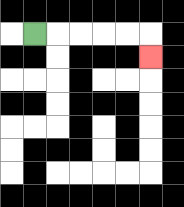{'start': '[1, 1]', 'end': '[6, 2]', 'path_directions': 'R,R,R,R,R,D', 'path_coordinates': '[[1, 1], [2, 1], [3, 1], [4, 1], [5, 1], [6, 1], [6, 2]]'}